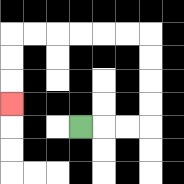{'start': '[3, 5]', 'end': '[0, 4]', 'path_directions': 'R,R,R,U,U,U,U,L,L,L,L,L,L,D,D,D', 'path_coordinates': '[[3, 5], [4, 5], [5, 5], [6, 5], [6, 4], [6, 3], [6, 2], [6, 1], [5, 1], [4, 1], [3, 1], [2, 1], [1, 1], [0, 1], [0, 2], [0, 3], [0, 4]]'}